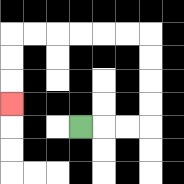{'start': '[3, 5]', 'end': '[0, 4]', 'path_directions': 'R,R,R,U,U,U,U,L,L,L,L,L,L,D,D,D', 'path_coordinates': '[[3, 5], [4, 5], [5, 5], [6, 5], [6, 4], [6, 3], [6, 2], [6, 1], [5, 1], [4, 1], [3, 1], [2, 1], [1, 1], [0, 1], [0, 2], [0, 3], [0, 4]]'}